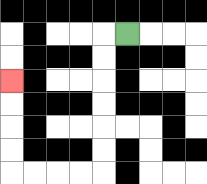{'start': '[5, 1]', 'end': '[0, 3]', 'path_directions': 'L,D,D,D,D,D,D,L,L,L,L,U,U,U,U', 'path_coordinates': '[[5, 1], [4, 1], [4, 2], [4, 3], [4, 4], [4, 5], [4, 6], [4, 7], [3, 7], [2, 7], [1, 7], [0, 7], [0, 6], [0, 5], [0, 4], [0, 3]]'}